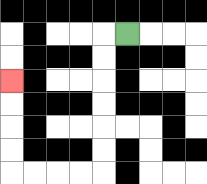{'start': '[5, 1]', 'end': '[0, 3]', 'path_directions': 'L,D,D,D,D,D,D,L,L,L,L,U,U,U,U', 'path_coordinates': '[[5, 1], [4, 1], [4, 2], [4, 3], [4, 4], [4, 5], [4, 6], [4, 7], [3, 7], [2, 7], [1, 7], [0, 7], [0, 6], [0, 5], [0, 4], [0, 3]]'}